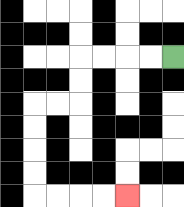{'start': '[7, 2]', 'end': '[5, 8]', 'path_directions': 'L,L,L,L,D,D,L,L,D,D,D,D,R,R,R,R', 'path_coordinates': '[[7, 2], [6, 2], [5, 2], [4, 2], [3, 2], [3, 3], [3, 4], [2, 4], [1, 4], [1, 5], [1, 6], [1, 7], [1, 8], [2, 8], [3, 8], [4, 8], [5, 8]]'}